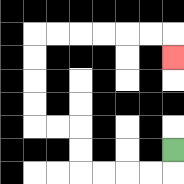{'start': '[7, 6]', 'end': '[7, 2]', 'path_directions': 'D,L,L,L,L,U,U,L,L,U,U,U,U,R,R,R,R,R,R,D', 'path_coordinates': '[[7, 6], [7, 7], [6, 7], [5, 7], [4, 7], [3, 7], [3, 6], [3, 5], [2, 5], [1, 5], [1, 4], [1, 3], [1, 2], [1, 1], [2, 1], [3, 1], [4, 1], [5, 1], [6, 1], [7, 1], [7, 2]]'}